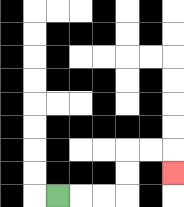{'start': '[2, 8]', 'end': '[7, 7]', 'path_directions': 'R,R,R,U,U,R,R,D', 'path_coordinates': '[[2, 8], [3, 8], [4, 8], [5, 8], [5, 7], [5, 6], [6, 6], [7, 6], [7, 7]]'}